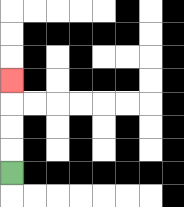{'start': '[0, 7]', 'end': '[0, 3]', 'path_directions': 'U,U,U,U', 'path_coordinates': '[[0, 7], [0, 6], [0, 5], [0, 4], [0, 3]]'}